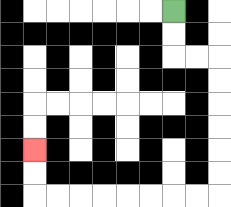{'start': '[7, 0]', 'end': '[1, 6]', 'path_directions': 'D,D,R,R,D,D,D,D,D,D,L,L,L,L,L,L,L,L,U,U', 'path_coordinates': '[[7, 0], [7, 1], [7, 2], [8, 2], [9, 2], [9, 3], [9, 4], [9, 5], [9, 6], [9, 7], [9, 8], [8, 8], [7, 8], [6, 8], [5, 8], [4, 8], [3, 8], [2, 8], [1, 8], [1, 7], [1, 6]]'}